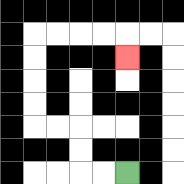{'start': '[5, 7]', 'end': '[5, 2]', 'path_directions': 'L,L,U,U,L,L,U,U,U,U,R,R,R,R,D', 'path_coordinates': '[[5, 7], [4, 7], [3, 7], [3, 6], [3, 5], [2, 5], [1, 5], [1, 4], [1, 3], [1, 2], [1, 1], [2, 1], [3, 1], [4, 1], [5, 1], [5, 2]]'}